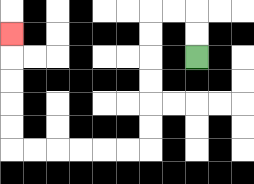{'start': '[8, 2]', 'end': '[0, 1]', 'path_directions': 'U,U,L,L,D,D,D,D,D,D,L,L,L,L,L,L,U,U,U,U,U', 'path_coordinates': '[[8, 2], [8, 1], [8, 0], [7, 0], [6, 0], [6, 1], [6, 2], [6, 3], [6, 4], [6, 5], [6, 6], [5, 6], [4, 6], [3, 6], [2, 6], [1, 6], [0, 6], [0, 5], [0, 4], [0, 3], [0, 2], [0, 1]]'}